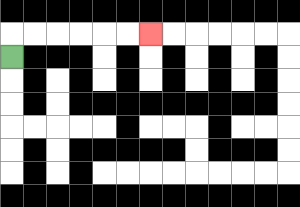{'start': '[0, 2]', 'end': '[6, 1]', 'path_directions': 'U,R,R,R,R,R,R', 'path_coordinates': '[[0, 2], [0, 1], [1, 1], [2, 1], [3, 1], [4, 1], [5, 1], [6, 1]]'}